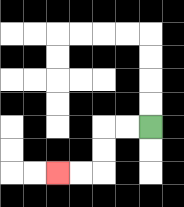{'start': '[6, 5]', 'end': '[2, 7]', 'path_directions': 'L,L,D,D,L,L', 'path_coordinates': '[[6, 5], [5, 5], [4, 5], [4, 6], [4, 7], [3, 7], [2, 7]]'}